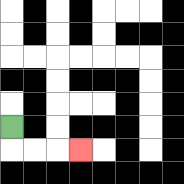{'start': '[0, 5]', 'end': '[3, 6]', 'path_directions': 'D,R,R,R', 'path_coordinates': '[[0, 5], [0, 6], [1, 6], [2, 6], [3, 6]]'}